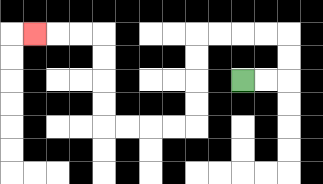{'start': '[10, 3]', 'end': '[1, 1]', 'path_directions': 'R,R,U,U,L,L,L,L,D,D,D,D,L,L,L,L,U,U,U,U,L,L,L', 'path_coordinates': '[[10, 3], [11, 3], [12, 3], [12, 2], [12, 1], [11, 1], [10, 1], [9, 1], [8, 1], [8, 2], [8, 3], [8, 4], [8, 5], [7, 5], [6, 5], [5, 5], [4, 5], [4, 4], [4, 3], [4, 2], [4, 1], [3, 1], [2, 1], [1, 1]]'}